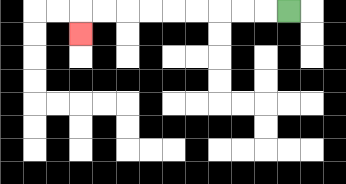{'start': '[12, 0]', 'end': '[3, 1]', 'path_directions': 'L,L,L,L,L,L,L,L,L,D', 'path_coordinates': '[[12, 0], [11, 0], [10, 0], [9, 0], [8, 0], [7, 0], [6, 0], [5, 0], [4, 0], [3, 0], [3, 1]]'}